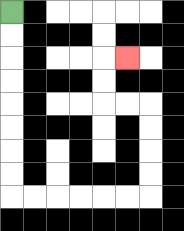{'start': '[0, 0]', 'end': '[5, 2]', 'path_directions': 'D,D,D,D,D,D,D,D,R,R,R,R,R,R,U,U,U,U,L,L,U,U,R', 'path_coordinates': '[[0, 0], [0, 1], [0, 2], [0, 3], [0, 4], [0, 5], [0, 6], [0, 7], [0, 8], [1, 8], [2, 8], [3, 8], [4, 8], [5, 8], [6, 8], [6, 7], [6, 6], [6, 5], [6, 4], [5, 4], [4, 4], [4, 3], [4, 2], [5, 2]]'}